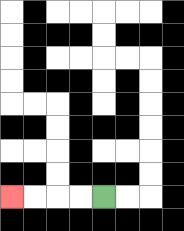{'start': '[4, 8]', 'end': '[0, 8]', 'path_directions': 'L,L,L,L', 'path_coordinates': '[[4, 8], [3, 8], [2, 8], [1, 8], [0, 8]]'}